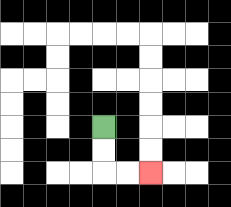{'start': '[4, 5]', 'end': '[6, 7]', 'path_directions': 'D,D,R,R', 'path_coordinates': '[[4, 5], [4, 6], [4, 7], [5, 7], [6, 7]]'}